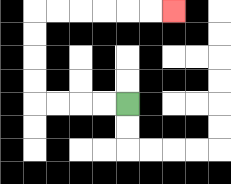{'start': '[5, 4]', 'end': '[7, 0]', 'path_directions': 'L,L,L,L,U,U,U,U,R,R,R,R,R,R', 'path_coordinates': '[[5, 4], [4, 4], [3, 4], [2, 4], [1, 4], [1, 3], [1, 2], [1, 1], [1, 0], [2, 0], [3, 0], [4, 0], [5, 0], [6, 0], [7, 0]]'}